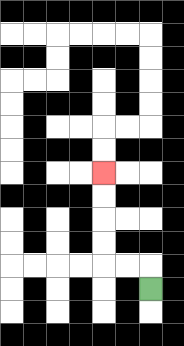{'start': '[6, 12]', 'end': '[4, 7]', 'path_directions': 'U,L,L,U,U,U,U', 'path_coordinates': '[[6, 12], [6, 11], [5, 11], [4, 11], [4, 10], [4, 9], [4, 8], [4, 7]]'}